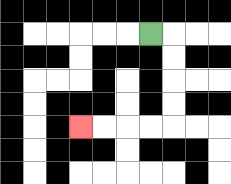{'start': '[6, 1]', 'end': '[3, 5]', 'path_directions': 'R,D,D,D,D,L,L,L,L', 'path_coordinates': '[[6, 1], [7, 1], [7, 2], [7, 3], [7, 4], [7, 5], [6, 5], [5, 5], [4, 5], [3, 5]]'}